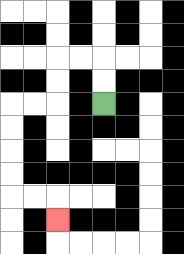{'start': '[4, 4]', 'end': '[2, 9]', 'path_directions': 'U,U,L,L,D,D,L,L,D,D,D,D,R,R,D', 'path_coordinates': '[[4, 4], [4, 3], [4, 2], [3, 2], [2, 2], [2, 3], [2, 4], [1, 4], [0, 4], [0, 5], [0, 6], [0, 7], [0, 8], [1, 8], [2, 8], [2, 9]]'}